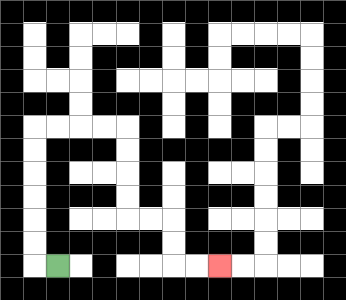{'start': '[2, 11]', 'end': '[9, 11]', 'path_directions': 'L,U,U,U,U,U,U,R,R,R,R,D,D,D,D,R,R,D,D,R,R', 'path_coordinates': '[[2, 11], [1, 11], [1, 10], [1, 9], [1, 8], [1, 7], [1, 6], [1, 5], [2, 5], [3, 5], [4, 5], [5, 5], [5, 6], [5, 7], [5, 8], [5, 9], [6, 9], [7, 9], [7, 10], [7, 11], [8, 11], [9, 11]]'}